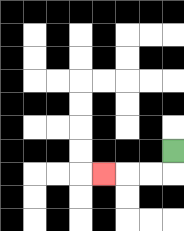{'start': '[7, 6]', 'end': '[4, 7]', 'path_directions': 'D,L,L,L', 'path_coordinates': '[[7, 6], [7, 7], [6, 7], [5, 7], [4, 7]]'}